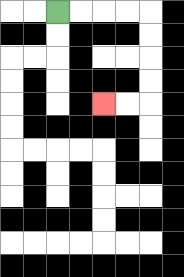{'start': '[2, 0]', 'end': '[4, 4]', 'path_directions': 'R,R,R,R,D,D,D,D,L,L', 'path_coordinates': '[[2, 0], [3, 0], [4, 0], [5, 0], [6, 0], [6, 1], [6, 2], [6, 3], [6, 4], [5, 4], [4, 4]]'}